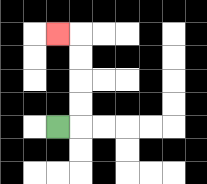{'start': '[2, 5]', 'end': '[2, 1]', 'path_directions': 'R,U,U,U,U,L', 'path_coordinates': '[[2, 5], [3, 5], [3, 4], [3, 3], [3, 2], [3, 1], [2, 1]]'}